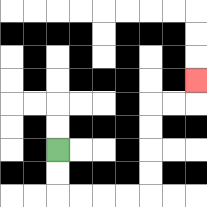{'start': '[2, 6]', 'end': '[8, 3]', 'path_directions': 'D,D,R,R,R,R,U,U,U,U,R,R,U', 'path_coordinates': '[[2, 6], [2, 7], [2, 8], [3, 8], [4, 8], [5, 8], [6, 8], [6, 7], [6, 6], [6, 5], [6, 4], [7, 4], [8, 4], [8, 3]]'}